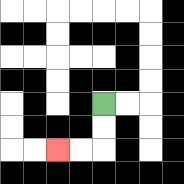{'start': '[4, 4]', 'end': '[2, 6]', 'path_directions': 'D,D,L,L', 'path_coordinates': '[[4, 4], [4, 5], [4, 6], [3, 6], [2, 6]]'}